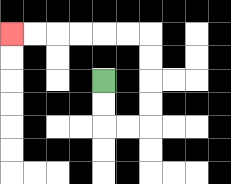{'start': '[4, 3]', 'end': '[0, 1]', 'path_directions': 'D,D,R,R,U,U,U,U,L,L,L,L,L,L', 'path_coordinates': '[[4, 3], [4, 4], [4, 5], [5, 5], [6, 5], [6, 4], [6, 3], [6, 2], [6, 1], [5, 1], [4, 1], [3, 1], [2, 1], [1, 1], [0, 1]]'}